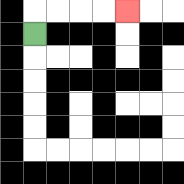{'start': '[1, 1]', 'end': '[5, 0]', 'path_directions': 'U,R,R,R,R', 'path_coordinates': '[[1, 1], [1, 0], [2, 0], [3, 0], [4, 0], [5, 0]]'}